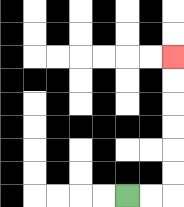{'start': '[5, 8]', 'end': '[7, 2]', 'path_directions': 'R,R,U,U,U,U,U,U', 'path_coordinates': '[[5, 8], [6, 8], [7, 8], [7, 7], [7, 6], [7, 5], [7, 4], [7, 3], [7, 2]]'}